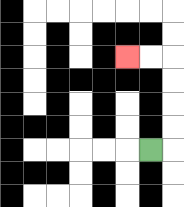{'start': '[6, 6]', 'end': '[5, 2]', 'path_directions': 'R,U,U,U,U,L,L', 'path_coordinates': '[[6, 6], [7, 6], [7, 5], [7, 4], [7, 3], [7, 2], [6, 2], [5, 2]]'}